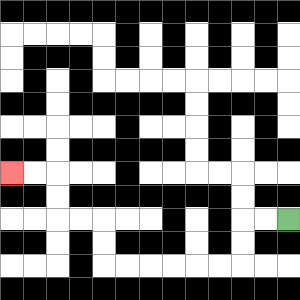{'start': '[12, 9]', 'end': '[0, 7]', 'path_directions': 'L,L,D,D,L,L,L,L,L,L,U,U,L,L,U,U,L,L', 'path_coordinates': '[[12, 9], [11, 9], [10, 9], [10, 10], [10, 11], [9, 11], [8, 11], [7, 11], [6, 11], [5, 11], [4, 11], [4, 10], [4, 9], [3, 9], [2, 9], [2, 8], [2, 7], [1, 7], [0, 7]]'}